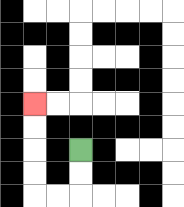{'start': '[3, 6]', 'end': '[1, 4]', 'path_directions': 'D,D,L,L,U,U,U,U', 'path_coordinates': '[[3, 6], [3, 7], [3, 8], [2, 8], [1, 8], [1, 7], [1, 6], [1, 5], [1, 4]]'}